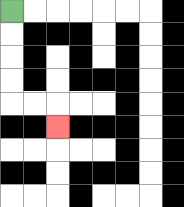{'start': '[0, 0]', 'end': '[2, 5]', 'path_directions': 'D,D,D,D,R,R,D', 'path_coordinates': '[[0, 0], [0, 1], [0, 2], [0, 3], [0, 4], [1, 4], [2, 4], [2, 5]]'}